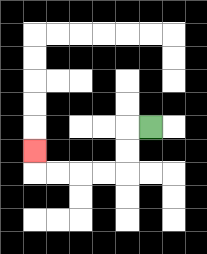{'start': '[6, 5]', 'end': '[1, 6]', 'path_directions': 'L,D,D,L,L,L,L,U', 'path_coordinates': '[[6, 5], [5, 5], [5, 6], [5, 7], [4, 7], [3, 7], [2, 7], [1, 7], [1, 6]]'}